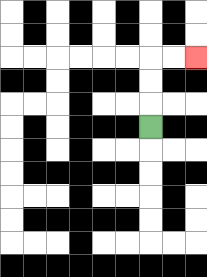{'start': '[6, 5]', 'end': '[8, 2]', 'path_directions': 'U,U,U,R,R', 'path_coordinates': '[[6, 5], [6, 4], [6, 3], [6, 2], [7, 2], [8, 2]]'}